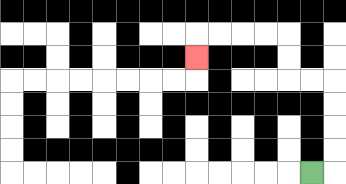{'start': '[13, 7]', 'end': '[8, 2]', 'path_directions': 'R,U,U,U,U,L,L,U,U,L,L,L,L,D', 'path_coordinates': '[[13, 7], [14, 7], [14, 6], [14, 5], [14, 4], [14, 3], [13, 3], [12, 3], [12, 2], [12, 1], [11, 1], [10, 1], [9, 1], [8, 1], [8, 2]]'}